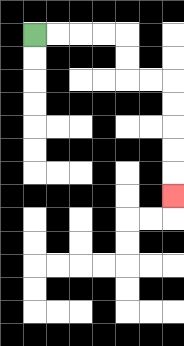{'start': '[1, 1]', 'end': '[7, 8]', 'path_directions': 'R,R,R,R,D,D,R,R,D,D,D,D,D', 'path_coordinates': '[[1, 1], [2, 1], [3, 1], [4, 1], [5, 1], [5, 2], [5, 3], [6, 3], [7, 3], [7, 4], [7, 5], [7, 6], [7, 7], [7, 8]]'}